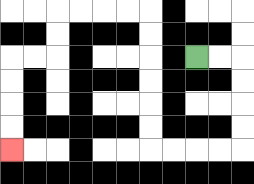{'start': '[8, 2]', 'end': '[0, 6]', 'path_directions': 'R,R,D,D,D,D,L,L,L,L,U,U,U,U,U,U,L,L,L,L,D,D,L,L,D,D,D,D', 'path_coordinates': '[[8, 2], [9, 2], [10, 2], [10, 3], [10, 4], [10, 5], [10, 6], [9, 6], [8, 6], [7, 6], [6, 6], [6, 5], [6, 4], [6, 3], [6, 2], [6, 1], [6, 0], [5, 0], [4, 0], [3, 0], [2, 0], [2, 1], [2, 2], [1, 2], [0, 2], [0, 3], [0, 4], [0, 5], [0, 6]]'}